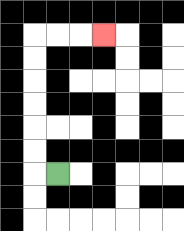{'start': '[2, 7]', 'end': '[4, 1]', 'path_directions': 'L,U,U,U,U,U,U,R,R,R', 'path_coordinates': '[[2, 7], [1, 7], [1, 6], [1, 5], [1, 4], [1, 3], [1, 2], [1, 1], [2, 1], [3, 1], [4, 1]]'}